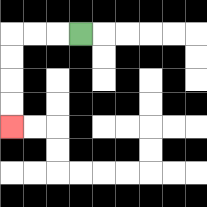{'start': '[3, 1]', 'end': '[0, 5]', 'path_directions': 'L,L,L,D,D,D,D', 'path_coordinates': '[[3, 1], [2, 1], [1, 1], [0, 1], [0, 2], [0, 3], [0, 4], [0, 5]]'}